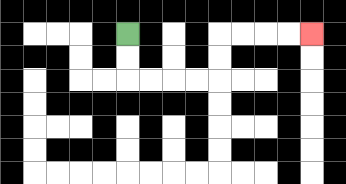{'start': '[5, 1]', 'end': '[13, 1]', 'path_directions': 'D,D,R,R,R,R,U,U,R,R,R,R', 'path_coordinates': '[[5, 1], [5, 2], [5, 3], [6, 3], [7, 3], [8, 3], [9, 3], [9, 2], [9, 1], [10, 1], [11, 1], [12, 1], [13, 1]]'}